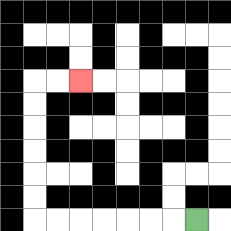{'start': '[8, 9]', 'end': '[3, 3]', 'path_directions': 'L,L,L,L,L,L,L,U,U,U,U,U,U,R,R', 'path_coordinates': '[[8, 9], [7, 9], [6, 9], [5, 9], [4, 9], [3, 9], [2, 9], [1, 9], [1, 8], [1, 7], [1, 6], [1, 5], [1, 4], [1, 3], [2, 3], [3, 3]]'}